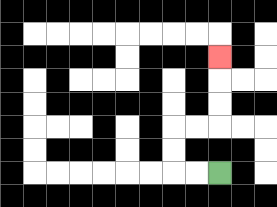{'start': '[9, 7]', 'end': '[9, 2]', 'path_directions': 'L,L,U,U,R,R,U,U,U', 'path_coordinates': '[[9, 7], [8, 7], [7, 7], [7, 6], [7, 5], [8, 5], [9, 5], [9, 4], [9, 3], [9, 2]]'}